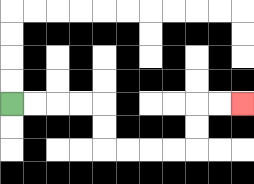{'start': '[0, 4]', 'end': '[10, 4]', 'path_directions': 'R,R,R,R,D,D,R,R,R,R,U,U,R,R', 'path_coordinates': '[[0, 4], [1, 4], [2, 4], [3, 4], [4, 4], [4, 5], [4, 6], [5, 6], [6, 6], [7, 6], [8, 6], [8, 5], [8, 4], [9, 4], [10, 4]]'}